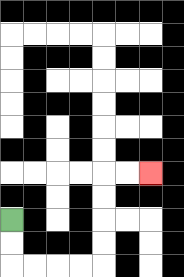{'start': '[0, 9]', 'end': '[6, 7]', 'path_directions': 'D,D,R,R,R,R,U,U,U,U,R,R', 'path_coordinates': '[[0, 9], [0, 10], [0, 11], [1, 11], [2, 11], [3, 11], [4, 11], [4, 10], [4, 9], [4, 8], [4, 7], [5, 7], [6, 7]]'}